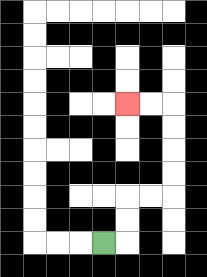{'start': '[4, 10]', 'end': '[5, 4]', 'path_directions': 'R,U,U,R,R,U,U,U,U,L,L', 'path_coordinates': '[[4, 10], [5, 10], [5, 9], [5, 8], [6, 8], [7, 8], [7, 7], [7, 6], [7, 5], [7, 4], [6, 4], [5, 4]]'}